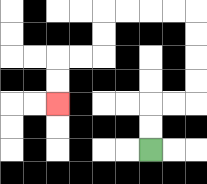{'start': '[6, 6]', 'end': '[2, 4]', 'path_directions': 'U,U,R,R,U,U,U,U,L,L,L,L,D,D,L,L,D,D', 'path_coordinates': '[[6, 6], [6, 5], [6, 4], [7, 4], [8, 4], [8, 3], [8, 2], [8, 1], [8, 0], [7, 0], [6, 0], [5, 0], [4, 0], [4, 1], [4, 2], [3, 2], [2, 2], [2, 3], [2, 4]]'}